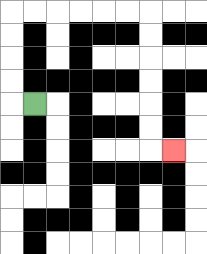{'start': '[1, 4]', 'end': '[7, 6]', 'path_directions': 'L,U,U,U,U,R,R,R,R,R,R,D,D,D,D,D,D,R', 'path_coordinates': '[[1, 4], [0, 4], [0, 3], [0, 2], [0, 1], [0, 0], [1, 0], [2, 0], [3, 0], [4, 0], [5, 0], [6, 0], [6, 1], [6, 2], [6, 3], [6, 4], [6, 5], [6, 6], [7, 6]]'}